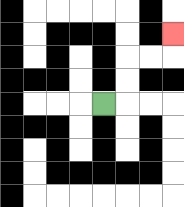{'start': '[4, 4]', 'end': '[7, 1]', 'path_directions': 'R,U,U,R,R,U', 'path_coordinates': '[[4, 4], [5, 4], [5, 3], [5, 2], [6, 2], [7, 2], [7, 1]]'}